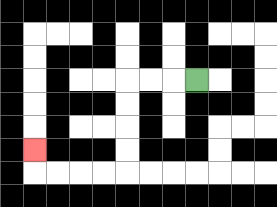{'start': '[8, 3]', 'end': '[1, 6]', 'path_directions': 'L,L,L,D,D,D,D,L,L,L,L,U', 'path_coordinates': '[[8, 3], [7, 3], [6, 3], [5, 3], [5, 4], [5, 5], [5, 6], [5, 7], [4, 7], [3, 7], [2, 7], [1, 7], [1, 6]]'}